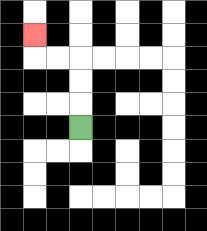{'start': '[3, 5]', 'end': '[1, 1]', 'path_directions': 'U,U,U,L,L,U', 'path_coordinates': '[[3, 5], [3, 4], [3, 3], [3, 2], [2, 2], [1, 2], [1, 1]]'}